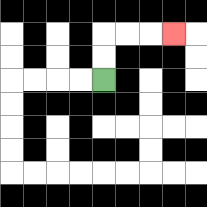{'start': '[4, 3]', 'end': '[7, 1]', 'path_directions': 'U,U,R,R,R', 'path_coordinates': '[[4, 3], [4, 2], [4, 1], [5, 1], [6, 1], [7, 1]]'}